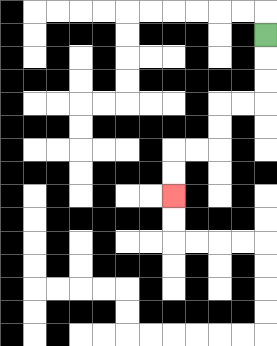{'start': '[11, 1]', 'end': '[7, 8]', 'path_directions': 'D,D,D,L,L,D,D,L,L,D,D', 'path_coordinates': '[[11, 1], [11, 2], [11, 3], [11, 4], [10, 4], [9, 4], [9, 5], [9, 6], [8, 6], [7, 6], [7, 7], [7, 8]]'}